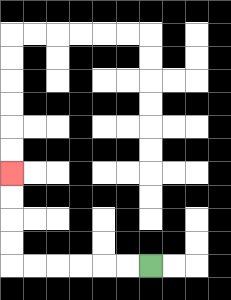{'start': '[6, 11]', 'end': '[0, 7]', 'path_directions': 'L,L,L,L,L,L,U,U,U,U', 'path_coordinates': '[[6, 11], [5, 11], [4, 11], [3, 11], [2, 11], [1, 11], [0, 11], [0, 10], [0, 9], [0, 8], [0, 7]]'}